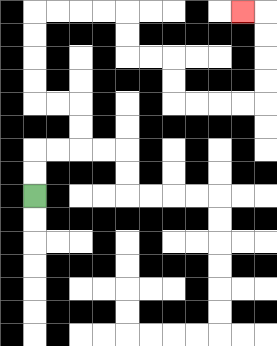{'start': '[1, 8]', 'end': '[10, 0]', 'path_directions': 'U,U,R,R,U,U,L,L,U,U,U,U,R,R,R,R,D,D,R,R,D,D,R,R,R,R,U,U,U,U,L', 'path_coordinates': '[[1, 8], [1, 7], [1, 6], [2, 6], [3, 6], [3, 5], [3, 4], [2, 4], [1, 4], [1, 3], [1, 2], [1, 1], [1, 0], [2, 0], [3, 0], [4, 0], [5, 0], [5, 1], [5, 2], [6, 2], [7, 2], [7, 3], [7, 4], [8, 4], [9, 4], [10, 4], [11, 4], [11, 3], [11, 2], [11, 1], [11, 0], [10, 0]]'}